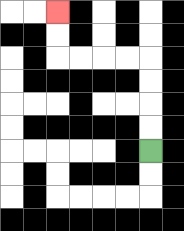{'start': '[6, 6]', 'end': '[2, 0]', 'path_directions': 'U,U,U,U,L,L,L,L,U,U', 'path_coordinates': '[[6, 6], [6, 5], [6, 4], [6, 3], [6, 2], [5, 2], [4, 2], [3, 2], [2, 2], [2, 1], [2, 0]]'}